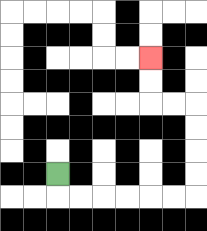{'start': '[2, 7]', 'end': '[6, 2]', 'path_directions': 'D,R,R,R,R,R,R,U,U,U,U,L,L,U,U', 'path_coordinates': '[[2, 7], [2, 8], [3, 8], [4, 8], [5, 8], [6, 8], [7, 8], [8, 8], [8, 7], [8, 6], [8, 5], [8, 4], [7, 4], [6, 4], [6, 3], [6, 2]]'}